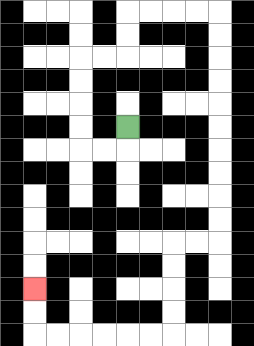{'start': '[5, 5]', 'end': '[1, 12]', 'path_directions': 'D,L,L,U,U,U,U,R,R,U,U,R,R,R,R,D,D,D,D,D,D,D,D,D,D,L,L,D,D,D,D,L,L,L,L,L,L,U,U', 'path_coordinates': '[[5, 5], [5, 6], [4, 6], [3, 6], [3, 5], [3, 4], [3, 3], [3, 2], [4, 2], [5, 2], [5, 1], [5, 0], [6, 0], [7, 0], [8, 0], [9, 0], [9, 1], [9, 2], [9, 3], [9, 4], [9, 5], [9, 6], [9, 7], [9, 8], [9, 9], [9, 10], [8, 10], [7, 10], [7, 11], [7, 12], [7, 13], [7, 14], [6, 14], [5, 14], [4, 14], [3, 14], [2, 14], [1, 14], [1, 13], [1, 12]]'}